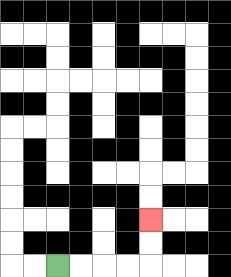{'start': '[2, 11]', 'end': '[6, 9]', 'path_directions': 'R,R,R,R,U,U', 'path_coordinates': '[[2, 11], [3, 11], [4, 11], [5, 11], [6, 11], [6, 10], [6, 9]]'}